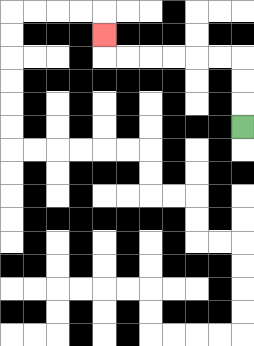{'start': '[10, 5]', 'end': '[4, 1]', 'path_directions': 'U,U,U,L,L,L,L,L,L,U', 'path_coordinates': '[[10, 5], [10, 4], [10, 3], [10, 2], [9, 2], [8, 2], [7, 2], [6, 2], [5, 2], [4, 2], [4, 1]]'}